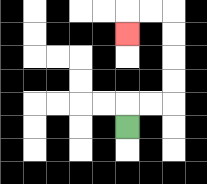{'start': '[5, 5]', 'end': '[5, 1]', 'path_directions': 'U,R,R,U,U,U,U,L,L,D', 'path_coordinates': '[[5, 5], [5, 4], [6, 4], [7, 4], [7, 3], [7, 2], [7, 1], [7, 0], [6, 0], [5, 0], [5, 1]]'}